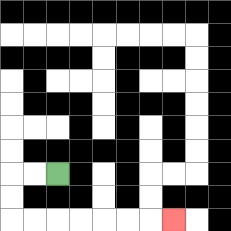{'start': '[2, 7]', 'end': '[7, 9]', 'path_directions': 'L,L,D,D,R,R,R,R,R,R,R', 'path_coordinates': '[[2, 7], [1, 7], [0, 7], [0, 8], [0, 9], [1, 9], [2, 9], [3, 9], [4, 9], [5, 9], [6, 9], [7, 9]]'}